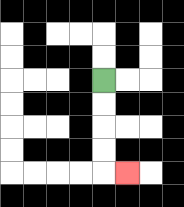{'start': '[4, 3]', 'end': '[5, 7]', 'path_directions': 'D,D,D,D,R', 'path_coordinates': '[[4, 3], [4, 4], [4, 5], [4, 6], [4, 7], [5, 7]]'}